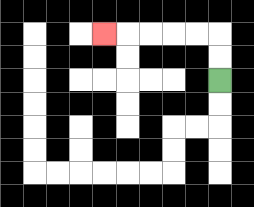{'start': '[9, 3]', 'end': '[4, 1]', 'path_directions': 'U,U,L,L,L,L,L', 'path_coordinates': '[[9, 3], [9, 2], [9, 1], [8, 1], [7, 1], [6, 1], [5, 1], [4, 1]]'}